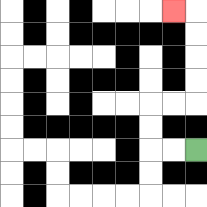{'start': '[8, 6]', 'end': '[7, 0]', 'path_directions': 'L,L,U,U,R,R,U,U,U,U,L', 'path_coordinates': '[[8, 6], [7, 6], [6, 6], [6, 5], [6, 4], [7, 4], [8, 4], [8, 3], [8, 2], [8, 1], [8, 0], [7, 0]]'}